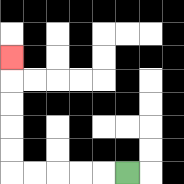{'start': '[5, 7]', 'end': '[0, 2]', 'path_directions': 'L,L,L,L,L,U,U,U,U,U', 'path_coordinates': '[[5, 7], [4, 7], [3, 7], [2, 7], [1, 7], [0, 7], [0, 6], [0, 5], [0, 4], [0, 3], [0, 2]]'}